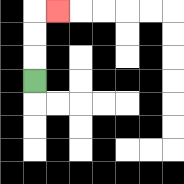{'start': '[1, 3]', 'end': '[2, 0]', 'path_directions': 'U,U,U,R', 'path_coordinates': '[[1, 3], [1, 2], [1, 1], [1, 0], [2, 0]]'}